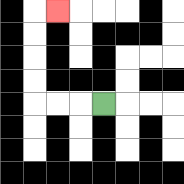{'start': '[4, 4]', 'end': '[2, 0]', 'path_directions': 'L,L,L,U,U,U,U,R', 'path_coordinates': '[[4, 4], [3, 4], [2, 4], [1, 4], [1, 3], [1, 2], [1, 1], [1, 0], [2, 0]]'}